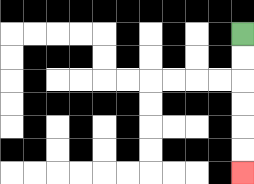{'start': '[10, 1]', 'end': '[10, 7]', 'path_directions': 'D,D,D,D,D,D', 'path_coordinates': '[[10, 1], [10, 2], [10, 3], [10, 4], [10, 5], [10, 6], [10, 7]]'}